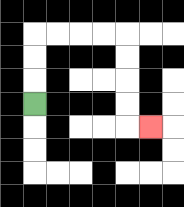{'start': '[1, 4]', 'end': '[6, 5]', 'path_directions': 'U,U,U,R,R,R,R,D,D,D,D,R', 'path_coordinates': '[[1, 4], [1, 3], [1, 2], [1, 1], [2, 1], [3, 1], [4, 1], [5, 1], [5, 2], [5, 3], [5, 4], [5, 5], [6, 5]]'}